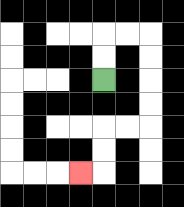{'start': '[4, 3]', 'end': '[3, 7]', 'path_directions': 'U,U,R,R,D,D,D,D,L,L,D,D,L', 'path_coordinates': '[[4, 3], [4, 2], [4, 1], [5, 1], [6, 1], [6, 2], [6, 3], [6, 4], [6, 5], [5, 5], [4, 5], [4, 6], [4, 7], [3, 7]]'}